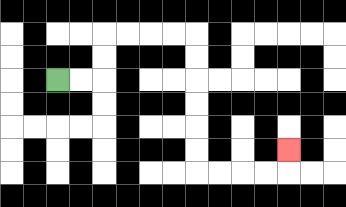{'start': '[2, 3]', 'end': '[12, 6]', 'path_directions': 'R,R,U,U,R,R,R,R,D,D,D,D,D,D,R,R,R,R,U', 'path_coordinates': '[[2, 3], [3, 3], [4, 3], [4, 2], [4, 1], [5, 1], [6, 1], [7, 1], [8, 1], [8, 2], [8, 3], [8, 4], [8, 5], [8, 6], [8, 7], [9, 7], [10, 7], [11, 7], [12, 7], [12, 6]]'}